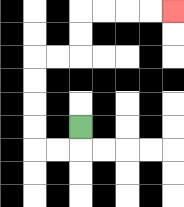{'start': '[3, 5]', 'end': '[7, 0]', 'path_directions': 'D,L,L,U,U,U,U,R,R,U,U,R,R,R,R', 'path_coordinates': '[[3, 5], [3, 6], [2, 6], [1, 6], [1, 5], [1, 4], [1, 3], [1, 2], [2, 2], [3, 2], [3, 1], [3, 0], [4, 0], [5, 0], [6, 0], [7, 0]]'}